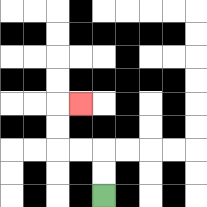{'start': '[4, 8]', 'end': '[3, 4]', 'path_directions': 'U,U,L,L,U,U,R', 'path_coordinates': '[[4, 8], [4, 7], [4, 6], [3, 6], [2, 6], [2, 5], [2, 4], [3, 4]]'}